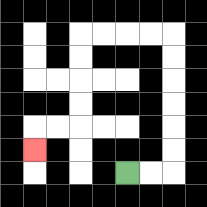{'start': '[5, 7]', 'end': '[1, 6]', 'path_directions': 'R,R,U,U,U,U,U,U,L,L,L,L,D,D,D,D,L,L,D', 'path_coordinates': '[[5, 7], [6, 7], [7, 7], [7, 6], [7, 5], [7, 4], [7, 3], [7, 2], [7, 1], [6, 1], [5, 1], [4, 1], [3, 1], [3, 2], [3, 3], [3, 4], [3, 5], [2, 5], [1, 5], [1, 6]]'}